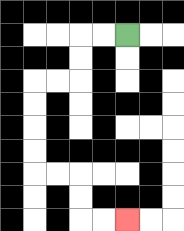{'start': '[5, 1]', 'end': '[5, 9]', 'path_directions': 'L,L,D,D,L,L,D,D,D,D,R,R,D,D,R,R', 'path_coordinates': '[[5, 1], [4, 1], [3, 1], [3, 2], [3, 3], [2, 3], [1, 3], [1, 4], [1, 5], [1, 6], [1, 7], [2, 7], [3, 7], [3, 8], [3, 9], [4, 9], [5, 9]]'}